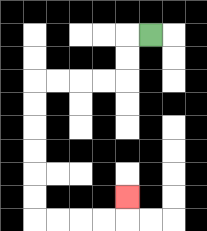{'start': '[6, 1]', 'end': '[5, 8]', 'path_directions': 'L,D,D,L,L,L,L,D,D,D,D,D,D,R,R,R,R,U', 'path_coordinates': '[[6, 1], [5, 1], [5, 2], [5, 3], [4, 3], [3, 3], [2, 3], [1, 3], [1, 4], [1, 5], [1, 6], [1, 7], [1, 8], [1, 9], [2, 9], [3, 9], [4, 9], [5, 9], [5, 8]]'}